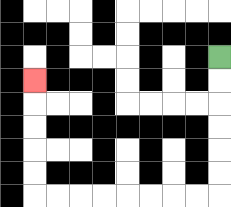{'start': '[9, 2]', 'end': '[1, 3]', 'path_directions': 'D,D,D,D,D,D,L,L,L,L,L,L,L,L,U,U,U,U,U', 'path_coordinates': '[[9, 2], [9, 3], [9, 4], [9, 5], [9, 6], [9, 7], [9, 8], [8, 8], [7, 8], [6, 8], [5, 8], [4, 8], [3, 8], [2, 8], [1, 8], [1, 7], [1, 6], [1, 5], [1, 4], [1, 3]]'}